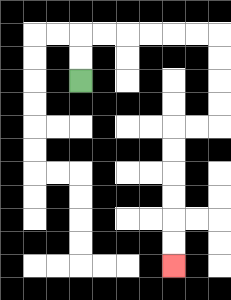{'start': '[3, 3]', 'end': '[7, 11]', 'path_directions': 'U,U,R,R,R,R,R,R,D,D,D,D,L,L,D,D,D,D,D,D', 'path_coordinates': '[[3, 3], [3, 2], [3, 1], [4, 1], [5, 1], [6, 1], [7, 1], [8, 1], [9, 1], [9, 2], [9, 3], [9, 4], [9, 5], [8, 5], [7, 5], [7, 6], [7, 7], [7, 8], [7, 9], [7, 10], [7, 11]]'}